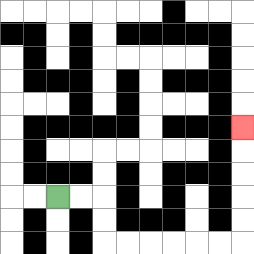{'start': '[2, 8]', 'end': '[10, 5]', 'path_directions': 'R,R,D,D,R,R,R,R,R,R,U,U,U,U,U', 'path_coordinates': '[[2, 8], [3, 8], [4, 8], [4, 9], [4, 10], [5, 10], [6, 10], [7, 10], [8, 10], [9, 10], [10, 10], [10, 9], [10, 8], [10, 7], [10, 6], [10, 5]]'}